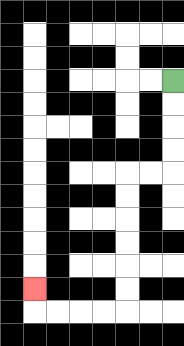{'start': '[7, 3]', 'end': '[1, 12]', 'path_directions': 'D,D,D,D,L,L,D,D,D,D,D,D,L,L,L,L,U', 'path_coordinates': '[[7, 3], [7, 4], [7, 5], [7, 6], [7, 7], [6, 7], [5, 7], [5, 8], [5, 9], [5, 10], [5, 11], [5, 12], [5, 13], [4, 13], [3, 13], [2, 13], [1, 13], [1, 12]]'}